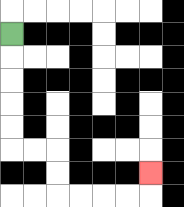{'start': '[0, 1]', 'end': '[6, 7]', 'path_directions': 'D,D,D,D,D,R,R,D,D,R,R,R,R,U', 'path_coordinates': '[[0, 1], [0, 2], [0, 3], [0, 4], [0, 5], [0, 6], [1, 6], [2, 6], [2, 7], [2, 8], [3, 8], [4, 8], [5, 8], [6, 8], [6, 7]]'}